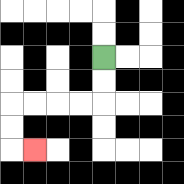{'start': '[4, 2]', 'end': '[1, 6]', 'path_directions': 'D,D,L,L,L,L,D,D,R', 'path_coordinates': '[[4, 2], [4, 3], [4, 4], [3, 4], [2, 4], [1, 4], [0, 4], [0, 5], [0, 6], [1, 6]]'}